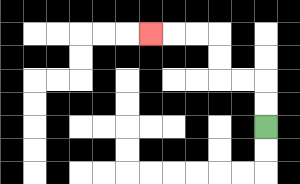{'start': '[11, 5]', 'end': '[6, 1]', 'path_directions': 'U,U,L,L,U,U,L,L,L', 'path_coordinates': '[[11, 5], [11, 4], [11, 3], [10, 3], [9, 3], [9, 2], [9, 1], [8, 1], [7, 1], [6, 1]]'}